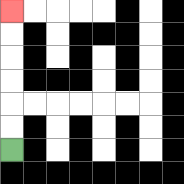{'start': '[0, 6]', 'end': '[0, 0]', 'path_directions': 'U,U,U,U,U,U', 'path_coordinates': '[[0, 6], [0, 5], [0, 4], [0, 3], [0, 2], [0, 1], [0, 0]]'}